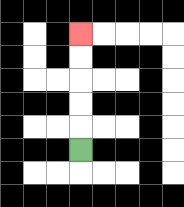{'start': '[3, 6]', 'end': '[3, 1]', 'path_directions': 'U,U,U,U,U', 'path_coordinates': '[[3, 6], [3, 5], [3, 4], [3, 3], [3, 2], [3, 1]]'}